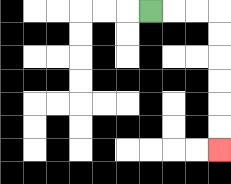{'start': '[6, 0]', 'end': '[9, 6]', 'path_directions': 'R,R,R,D,D,D,D,D,D', 'path_coordinates': '[[6, 0], [7, 0], [8, 0], [9, 0], [9, 1], [9, 2], [9, 3], [9, 4], [9, 5], [9, 6]]'}